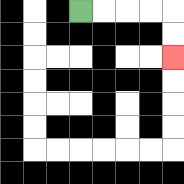{'start': '[3, 0]', 'end': '[7, 2]', 'path_directions': 'R,R,R,R,D,D', 'path_coordinates': '[[3, 0], [4, 0], [5, 0], [6, 0], [7, 0], [7, 1], [7, 2]]'}